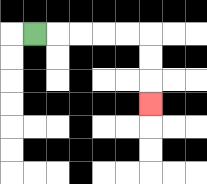{'start': '[1, 1]', 'end': '[6, 4]', 'path_directions': 'R,R,R,R,R,D,D,D', 'path_coordinates': '[[1, 1], [2, 1], [3, 1], [4, 1], [5, 1], [6, 1], [6, 2], [6, 3], [6, 4]]'}